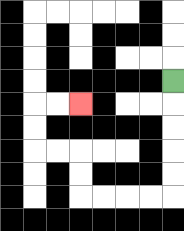{'start': '[7, 3]', 'end': '[3, 4]', 'path_directions': 'D,D,D,D,D,L,L,L,L,U,U,L,L,U,U,R,R', 'path_coordinates': '[[7, 3], [7, 4], [7, 5], [7, 6], [7, 7], [7, 8], [6, 8], [5, 8], [4, 8], [3, 8], [3, 7], [3, 6], [2, 6], [1, 6], [1, 5], [1, 4], [2, 4], [3, 4]]'}